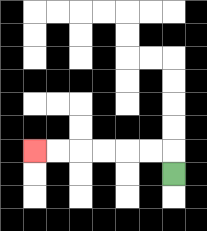{'start': '[7, 7]', 'end': '[1, 6]', 'path_directions': 'U,L,L,L,L,L,L', 'path_coordinates': '[[7, 7], [7, 6], [6, 6], [5, 6], [4, 6], [3, 6], [2, 6], [1, 6]]'}